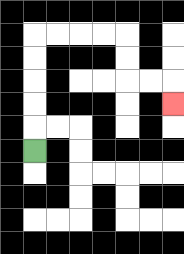{'start': '[1, 6]', 'end': '[7, 4]', 'path_directions': 'U,U,U,U,U,R,R,R,R,D,D,R,R,D', 'path_coordinates': '[[1, 6], [1, 5], [1, 4], [1, 3], [1, 2], [1, 1], [2, 1], [3, 1], [4, 1], [5, 1], [5, 2], [5, 3], [6, 3], [7, 3], [7, 4]]'}